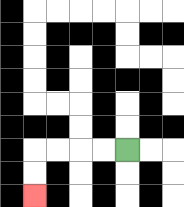{'start': '[5, 6]', 'end': '[1, 8]', 'path_directions': 'L,L,L,L,D,D', 'path_coordinates': '[[5, 6], [4, 6], [3, 6], [2, 6], [1, 6], [1, 7], [1, 8]]'}